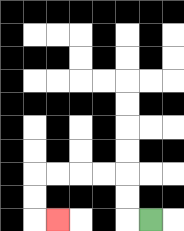{'start': '[6, 9]', 'end': '[2, 9]', 'path_directions': 'L,U,U,L,L,L,L,D,D,R', 'path_coordinates': '[[6, 9], [5, 9], [5, 8], [5, 7], [4, 7], [3, 7], [2, 7], [1, 7], [1, 8], [1, 9], [2, 9]]'}